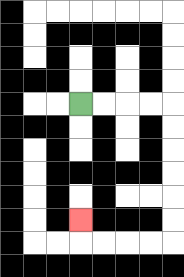{'start': '[3, 4]', 'end': '[3, 9]', 'path_directions': 'R,R,R,R,D,D,D,D,D,D,L,L,L,L,U', 'path_coordinates': '[[3, 4], [4, 4], [5, 4], [6, 4], [7, 4], [7, 5], [7, 6], [7, 7], [7, 8], [7, 9], [7, 10], [6, 10], [5, 10], [4, 10], [3, 10], [3, 9]]'}